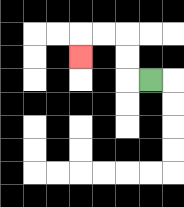{'start': '[6, 3]', 'end': '[3, 2]', 'path_directions': 'L,U,U,L,L,D', 'path_coordinates': '[[6, 3], [5, 3], [5, 2], [5, 1], [4, 1], [3, 1], [3, 2]]'}